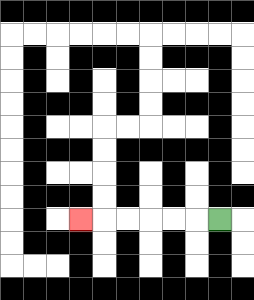{'start': '[9, 9]', 'end': '[3, 9]', 'path_directions': 'L,L,L,L,L,L', 'path_coordinates': '[[9, 9], [8, 9], [7, 9], [6, 9], [5, 9], [4, 9], [3, 9]]'}